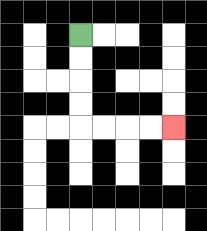{'start': '[3, 1]', 'end': '[7, 5]', 'path_directions': 'D,D,D,D,R,R,R,R', 'path_coordinates': '[[3, 1], [3, 2], [3, 3], [3, 4], [3, 5], [4, 5], [5, 5], [6, 5], [7, 5]]'}